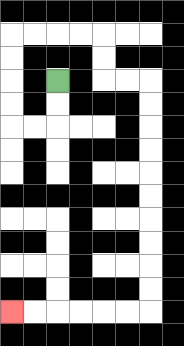{'start': '[2, 3]', 'end': '[0, 13]', 'path_directions': 'D,D,L,L,U,U,U,U,R,R,R,R,D,D,R,R,D,D,D,D,D,D,D,D,D,D,L,L,L,L,L,L', 'path_coordinates': '[[2, 3], [2, 4], [2, 5], [1, 5], [0, 5], [0, 4], [0, 3], [0, 2], [0, 1], [1, 1], [2, 1], [3, 1], [4, 1], [4, 2], [4, 3], [5, 3], [6, 3], [6, 4], [6, 5], [6, 6], [6, 7], [6, 8], [6, 9], [6, 10], [6, 11], [6, 12], [6, 13], [5, 13], [4, 13], [3, 13], [2, 13], [1, 13], [0, 13]]'}